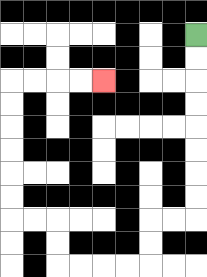{'start': '[8, 1]', 'end': '[4, 3]', 'path_directions': 'D,D,D,D,D,D,D,D,L,L,D,D,L,L,L,L,U,U,L,L,U,U,U,U,U,U,R,R,R,R', 'path_coordinates': '[[8, 1], [8, 2], [8, 3], [8, 4], [8, 5], [8, 6], [8, 7], [8, 8], [8, 9], [7, 9], [6, 9], [6, 10], [6, 11], [5, 11], [4, 11], [3, 11], [2, 11], [2, 10], [2, 9], [1, 9], [0, 9], [0, 8], [0, 7], [0, 6], [0, 5], [0, 4], [0, 3], [1, 3], [2, 3], [3, 3], [4, 3]]'}